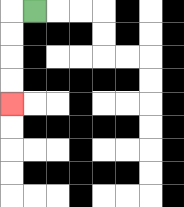{'start': '[1, 0]', 'end': '[0, 4]', 'path_directions': 'L,D,D,D,D', 'path_coordinates': '[[1, 0], [0, 0], [0, 1], [0, 2], [0, 3], [0, 4]]'}